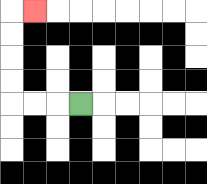{'start': '[3, 4]', 'end': '[1, 0]', 'path_directions': 'L,L,L,U,U,U,U,R', 'path_coordinates': '[[3, 4], [2, 4], [1, 4], [0, 4], [0, 3], [0, 2], [0, 1], [0, 0], [1, 0]]'}